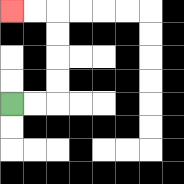{'start': '[0, 4]', 'end': '[0, 0]', 'path_directions': 'R,R,U,U,U,U,L,L', 'path_coordinates': '[[0, 4], [1, 4], [2, 4], [2, 3], [2, 2], [2, 1], [2, 0], [1, 0], [0, 0]]'}